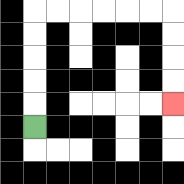{'start': '[1, 5]', 'end': '[7, 4]', 'path_directions': 'U,U,U,U,U,R,R,R,R,R,R,D,D,D,D', 'path_coordinates': '[[1, 5], [1, 4], [1, 3], [1, 2], [1, 1], [1, 0], [2, 0], [3, 0], [4, 0], [5, 0], [6, 0], [7, 0], [7, 1], [7, 2], [7, 3], [7, 4]]'}